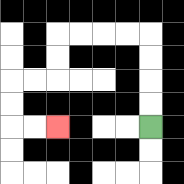{'start': '[6, 5]', 'end': '[2, 5]', 'path_directions': 'U,U,U,U,L,L,L,L,D,D,L,L,D,D,R,R', 'path_coordinates': '[[6, 5], [6, 4], [6, 3], [6, 2], [6, 1], [5, 1], [4, 1], [3, 1], [2, 1], [2, 2], [2, 3], [1, 3], [0, 3], [0, 4], [0, 5], [1, 5], [2, 5]]'}